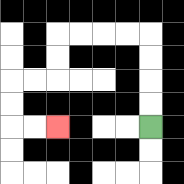{'start': '[6, 5]', 'end': '[2, 5]', 'path_directions': 'U,U,U,U,L,L,L,L,D,D,L,L,D,D,R,R', 'path_coordinates': '[[6, 5], [6, 4], [6, 3], [6, 2], [6, 1], [5, 1], [4, 1], [3, 1], [2, 1], [2, 2], [2, 3], [1, 3], [0, 3], [0, 4], [0, 5], [1, 5], [2, 5]]'}